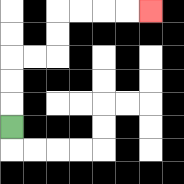{'start': '[0, 5]', 'end': '[6, 0]', 'path_directions': 'U,U,U,R,R,U,U,R,R,R,R', 'path_coordinates': '[[0, 5], [0, 4], [0, 3], [0, 2], [1, 2], [2, 2], [2, 1], [2, 0], [3, 0], [4, 0], [5, 0], [6, 0]]'}